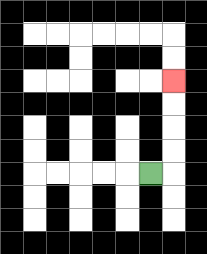{'start': '[6, 7]', 'end': '[7, 3]', 'path_directions': 'R,U,U,U,U', 'path_coordinates': '[[6, 7], [7, 7], [7, 6], [7, 5], [7, 4], [7, 3]]'}